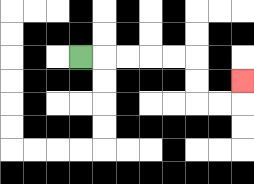{'start': '[3, 2]', 'end': '[10, 3]', 'path_directions': 'R,R,R,R,R,D,D,R,R,U', 'path_coordinates': '[[3, 2], [4, 2], [5, 2], [6, 2], [7, 2], [8, 2], [8, 3], [8, 4], [9, 4], [10, 4], [10, 3]]'}